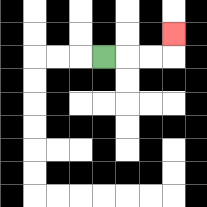{'start': '[4, 2]', 'end': '[7, 1]', 'path_directions': 'R,R,R,U', 'path_coordinates': '[[4, 2], [5, 2], [6, 2], [7, 2], [7, 1]]'}